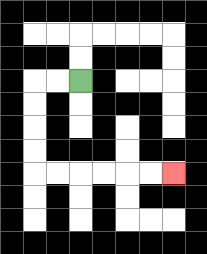{'start': '[3, 3]', 'end': '[7, 7]', 'path_directions': 'L,L,D,D,D,D,R,R,R,R,R,R', 'path_coordinates': '[[3, 3], [2, 3], [1, 3], [1, 4], [1, 5], [1, 6], [1, 7], [2, 7], [3, 7], [4, 7], [5, 7], [6, 7], [7, 7]]'}